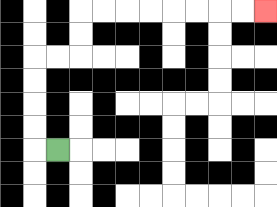{'start': '[2, 6]', 'end': '[11, 0]', 'path_directions': 'L,U,U,U,U,R,R,U,U,R,R,R,R,R,R,R,R', 'path_coordinates': '[[2, 6], [1, 6], [1, 5], [1, 4], [1, 3], [1, 2], [2, 2], [3, 2], [3, 1], [3, 0], [4, 0], [5, 0], [6, 0], [7, 0], [8, 0], [9, 0], [10, 0], [11, 0]]'}